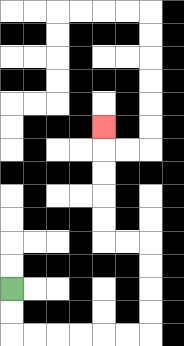{'start': '[0, 12]', 'end': '[4, 5]', 'path_directions': 'D,D,R,R,R,R,R,R,U,U,U,U,L,L,U,U,U,U,U', 'path_coordinates': '[[0, 12], [0, 13], [0, 14], [1, 14], [2, 14], [3, 14], [4, 14], [5, 14], [6, 14], [6, 13], [6, 12], [6, 11], [6, 10], [5, 10], [4, 10], [4, 9], [4, 8], [4, 7], [4, 6], [4, 5]]'}